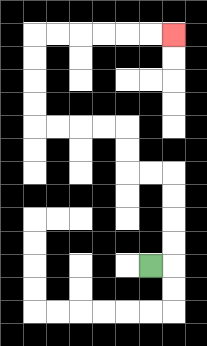{'start': '[6, 11]', 'end': '[7, 1]', 'path_directions': 'R,U,U,U,U,L,L,U,U,L,L,L,L,U,U,U,U,R,R,R,R,R,R', 'path_coordinates': '[[6, 11], [7, 11], [7, 10], [7, 9], [7, 8], [7, 7], [6, 7], [5, 7], [5, 6], [5, 5], [4, 5], [3, 5], [2, 5], [1, 5], [1, 4], [1, 3], [1, 2], [1, 1], [2, 1], [3, 1], [4, 1], [5, 1], [6, 1], [7, 1]]'}